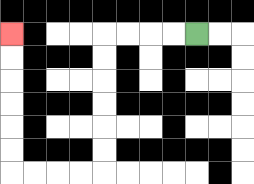{'start': '[8, 1]', 'end': '[0, 1]', 'path_directions': 'L,L,L,L,D,D,D,D,D,D,L,L,L,L,U,U,U,U,U,U', 'path_coordinates': '[[8, 1], [7, 1], [6, 1], [5, 1], [4, 1], [4, 2], [4, 3], [4, 4], [4, 5], [4, 6], [4, 7], [3, 7], [2, 7], [1, 7], [0, 7], [0, 6], [0, 5], [0, 4], [0, 3], [0, 2], [0, 1]]'}